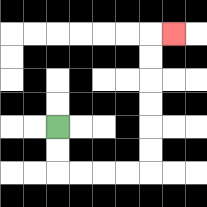{'start': '[2, 5]', 'end': '[7, 1]', 'path_directions': 'D,D,R,R,R,R,U,U,U,U,U,U,R', 'path_coordinates': '[[2, 5], [2, 6], [2, 7], [3, 7], [4, 7], [5, 7], [6, 7], [6, 6], [6, 5], [6, 4], [6, 3], [6, 2], [6, 1], [7, 1]]'}